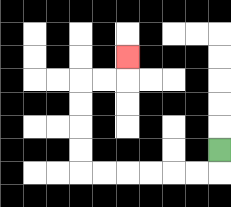{'start': '[9, 6]', 'end': '[5, 2]', 'path_directions': 'D,L,L,L,L,L,L,U,U,U,U,R,R,U', 'path_coordinates': '[[9, 6], [9, 7], [8, 7], [7, 7], [6, 7], [5, 7], [4, 7], [3, 7], [3, 6], [3, 5], [3, 4], [3, 3], [4, 3], [5, 3], [5, 2]]'}